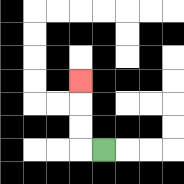{'start': '[4, 6]', 'end': '[3, 3]', 'path_directions': 'L,U,U,U', 'path_coordinates': '[[4, 6], [3, 6], [3, 5], [3, 4], [3, 3]]'}